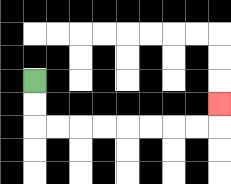{'start': '[1, 3]', 'end': '[9, 4]', 'path_directions': 'D,D,R,R,R,R,R,R,R,R,U', 'path_coordinates': '[[1, 3], [1, 4], [1, 5], [2, 5], [3, 5], [4, 5], [5, 5], [6, 5], [7, 5], [8, 5], [9, 5], [9, 4]]'}